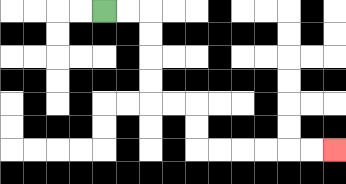{'start': '[4, 0]', 'end': '[14, 6]', 'path_directions': 'R,R,D,D,D,D,R,R,D,D,R,R,R,R,R,R', 'path_coordinates': '[[4, 0], [5, 0], [6, 0], [6, 1], [6, 2], [6, 3], [6, 4], [7, 4], [8, 4], [8, 5], [8, 6], [9, 6], [10, 6], [11, 6], [12, 6], [13, 6], [14, 6]]'}